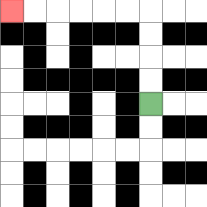{'start': '[6, 4]', 'end': '[0, 0]', 'path_directions': 'U,U,U,U,L,L,L,L,L,L', 'path_coordinates': '[[6, 4], [6, 3], [6, 2], [6, 1], [6, 0], [5, 0], [4, 0], [3, 0], [2, 0], [1, 0], [0, 0]]'}